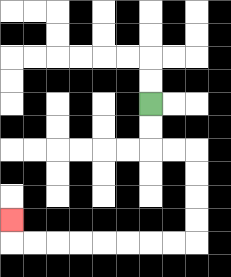{'start': '[6, 4]', 'end': '[0, 9]', 'path_directions': 'D,D,R,R,D,D,D,D,L,L,L,L,L,L,L,L,U', 'path_coordinates': '[[6, 4], [6, 5], [6, 6], [7, 6], [8, 6], [8, 7], [8, 8], [8, 9], [8, 10], [7, 10], [6, 10], [5, 10], [4, 10], [3, 10], [2, 10], [1, 10], [0, 10], [0, 9]]'}